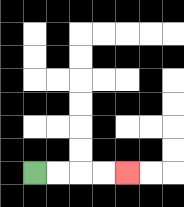{'start': '[1, 7]', 'end': '[5, 7]', 'path_directions': 'R,R,R,R', 'path_coordinates': '[[1, 7], [2, 7], [3, 7], [4, 7], [5, 7]]'}